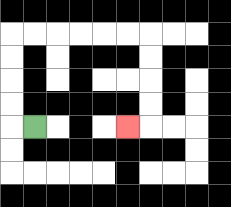{'start': '[1, 5]', 'end': '[5, 5]', 'path_directions': 'L,U,U,U,U,R,R,R,R,R,R,D,D,D,D,L', 'path_coordinates': '[[1, 5], [0, 5], [0, 4], [0, 3], [0, 2], [0, 1], [1, 1], [2, 1], [3, 1], [4, 1], [5, 1], [6, 1], [6, 2], [6, 3], [6, 4], [6, 5], [5, 5]]'}